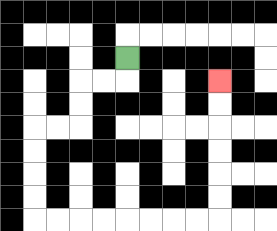{'start': '[5, 2]', 'end': '[9, 3]', 'path_directions': 'D,L,L,D,D,L,L,D,D,D,D,R,R,R,R,R,R,R,R,U,U,U,U,U,U', 'path_coordinates': '[[5, 2], [5, 3], [4, 3], [3, 3], [3, 4], [3, 5], [2, 5], [1, 5], [1, 6], [1, 7], [1, 8], [1, 9], [2, 9], [3, 9], [4, 9], [5, 9], [6, 9], [7, 9], [8, 9], [9, 9], [9, 8], [9, 7], [9, 6], [9, 5], [9, 4], [9, 3]]'}